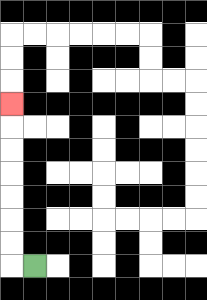{'start': '[1, 11]', 'end': '[0, 4]', 'path_directions': 'L,U,U,U,U,U,U,U', 'path_coordinates': '[[1, 11], [0, 11], [0, 10], [0, 9], [0, 8], [0, 7], [0, 6], [0, 5], [0, 4]]'}